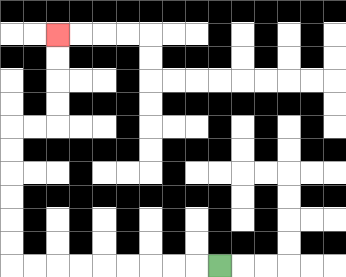{'start': '[9, 11]', 'end': '[2, 1]', 'path_directions': 'L,L,L,L,L,L,L,L,L,U,U,U,U,U,U,R,R,U,U,U,U', 'path_coordinates': '[[9, 11], [8, 11], [7, 11], [6, 11], [5, 11], [4, 11], [3, 11], [2, 11], [1, 11], [0, 11], [0, 10], [0, 9], [0, 8], [0, 7], [0, 6], [0, 5], [1, 5], [2, 5], [2, 4], [2, 3], [2, 2], [2, 1]]'}